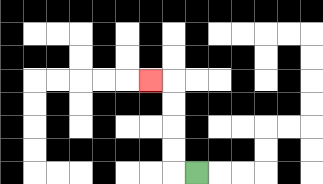{'start': '[8, 7]', 'end': '[6, 3]', 'path_directions': 'L,U,U,U,U,L', 'path_coordinates': '[[8, 7], [7, 7], [7, 6], [7, 5], [7, 4], [7, 3], [6, 3]]'}